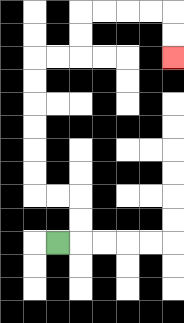{'start': '[2, 10]', 'end': '[7, 2]', 'path_directions': 'R,U,U,L,L,U,U,U,U,U,U,R,R,U,U,R,R,R,R,D,D', 'path_coordinates': '[[2, 10], [3, 10], [3, 9], [3, 8], [2, 8], [1, 8], [1, 7], [1, 6], [1, 5], [1, 4], [1, 3], [1, 2], [2, 2], [3, 2], [3, 1], [3, 0], [4, 0], [5, 0], [6, 0], [7, 0], [7, 1], [7, 2]]'}